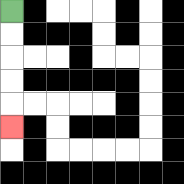{'start': '[0, 0]', 'end': '[0, 5]', 'path_directions': 'D,D,D,D,D', 'path_coordinates': '[[0, 0], [0, 1], [0, 2], [0, 3], [0, 4], [0, 5]]'}